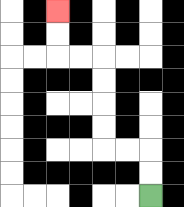{'start': '[6, 8]', 'end': '[2, 0]', 'path_directions': 'U,U,L,L,U,U,U,U,L,L,U,U', 'path_coordinates': '[[6, 8], [6, 7], [6, 6], [5, 6], [4, 6], [4, 5], [4, 4], [4, 3], [4, 2], [3, 2], [2, 2], [2, 1], [2, 0]]'}